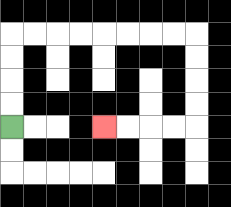{'start': '[0, 5]', 'end': '[4, 5]', 'path_directions': 'U,U,U,U,R,R,R,R,R,R,R,R,D,D,D,D,L,L,L,L', 'path_coordinates': '[[0, 5], [0, 4], [0, 3], [0, 2], [0, 1], [1, 1], [2, 1], [3, 1], [4, 1], [5, 1], [6, 1], [7, 1], [8, 1], [8, 2], [8, 3], [8, 4], [8, 5], [7, 5], [6, 5], [5, 5], [4, 5]]'}